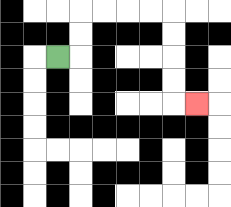{'start': '[2, 2]', 'end': '[8, 4]', 'path_directions': 'R,U,U,R,R,R,R,D,D,D,D,R', 'path_coordinates': '[[2, 2], [3, 2], [3, 1], [3, 0], [4, 0], [5, 0], [6, 0], [7, 0], [7, 1], [7, 2], [7, 3], [7, 4], [8, 4]]'}